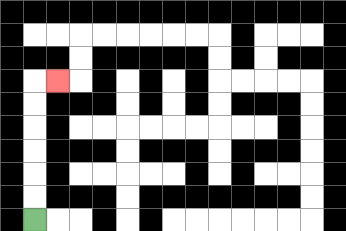{'start': '[1, 9]', 'end': '[2, 3]', 'path_directions': 'U,U,U,U,U,U,R', 'path_coordinates': '[[1, 9], [1, 8], [1, 7], [1, 6], [1, 5], [1, 4], [1, 3], [2, 3]]'}